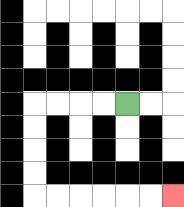{'start': '[5, 4]', 'end': '[7, 8]', 'path_directions': 'L,L,L,L,D,D,D,D,R,R,R,R,R,R', 'path_coordinates': '[[5, 4], [4, 4], [3, 4], [2, 4], [1, 4], [1, 5], [1, 6], [1, 7], [1, 8], [2, 8], [3, 8], [4, 8], [5, 8], [6, 8], [7, 8]]'}